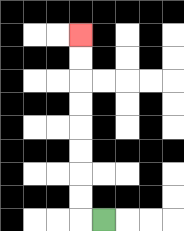{'start': '[4, 9]', 'end': '[3, 1]', 'path_directions': 'L,U,U,U,U,U,U,U,U', 'path_coordinates': '[[4, 9], [3, 9], [3, 8], [3, 7], [3, 6], [3, 5], [3, 4], [3, 3], [3, 2], [3, 1]]'}